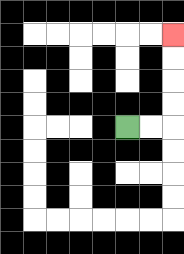{'start': '[5, 5]', 'end': '[7, 1]', 'path_directions': 'R,R,U,U,U,U', 'path_coordinates': '[[5, 5], [6, 5], [7, 5], [7, 4], [7, 3], [7, 2], [7, 1]]'}